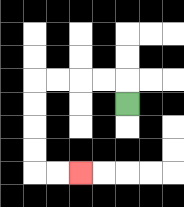{'start': '[5, 4]', 'end': '[3, 7]', 'path_directions': 'U,L,L,L,L,D,D,D,D,R,R', 'path_coordinates': '[[5, 4], [5, 3], [4, 3], [3, 3], [2, 3], [1, 3], [1, 4], [1, 5], [1, 6], [1, 7], [2, 7], [3, 7]]'}